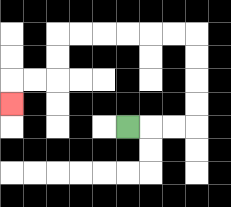{'start': '[5, 5]', 'end': '[0, 4]', 'path_directions': 'R,R,R,U,U,U,U,L,L,L,L,L,L,D,D,L,L,D', 'path_coordinates': '[[5, 5], [6, 5], [7, 5], [8, 5], [8, 4], [8, 3], [8, 2], [8, 1], [7, 1], [6, 1], [5, 1], [4, 1], [3, 1], [2, 1], [2, 2], [2, 3], [1, 3], [0, 3], [0, 4]]'}